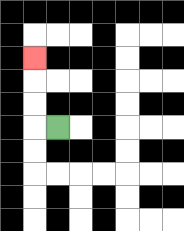{'start': '[2, 5]', 'end': '[1, 2]', 'path_directions': 'L,U,U,U', 'path_coordinates': '[[2, 5], [1, 5], [1, 4], [1, 3], [1, 2]]'}